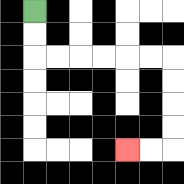{'start': '[1, 0]', 'end': '[5, 6]', 'path_directions': 'D,D,R,R,R,R,R,R,D,D,D,D,L,L', 'path_coordinates': '[[1, 0], [1, 1], [1, 2], [2, 2], [3, 2], [4, 2], [5, 2], [6, 2], [7, 2], [7, 3], [7, 4], [7, 5], [7, 6], [6, 6], [5, 6]]'}